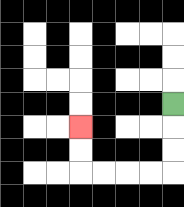{'start': '[7, 4]', 'end': '[3, 5]', 'path_directions': 'D,D,D,L,L,L,L,U,U', 'path_coordinates': '[[7, 4], [7, 5], [7, 6], [7, 7], [6, 7], [5, 7], [4, 7], [3, 7], [3, 6], [3, 5]]'}